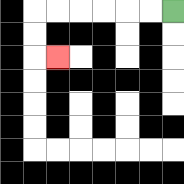{'start': '[7, 0]', 'end': '[2, 2]', 'path_directions': 'L,L,L,L,L,L,D,D,R', 'path_coordinates': '[[7, 0], [6, 0], [5, 0], [4, 0], [3, 0], [2, 0], [1, 0], [1, 1], [1, 2], [2, 2]]'}